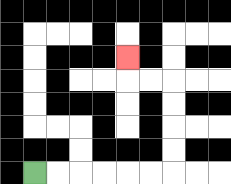{'start': '[1, 7]', 'end': '[5, 2]', 'path_directions': 'R,R,R,R,R,R,U,U,U,U,L,L,U', 'path_coordinates': '[[1, 7], [2, 7], [3, 7], [4, 7], [5, 7], [6, 7], [7, 7], [7, 6], [7, 5], [7, 4], [7, 3], [6, 3], [5, 3], [5, 2]]'}